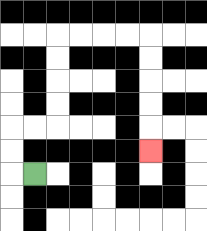{'start': '[1, 7]', 'end': '[6, 6]', 'path_directions': 'L,U,U,R,R,U,U,U,U,R,R,R,R,D,D,D,D,D', 'path_coordinates': '[[1, 7], [0, 7], [0, 6], [0, 5], [1, 5], [2, 5], [2, 4], [2, 3], [2, 2], [2, 1], [3, 1], [4, 1], [5, 1], [6, 1], [6, 2], [6, 3], [6, 4], [6, 5], [6, 6]]'}